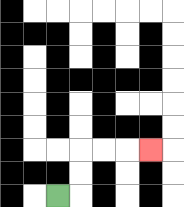{'start': '[2, 8]', 'end': '[6, 6]', 'path_directions': 'R,U,U,R,R,R', 'path_coordinates': '[[2, 8], [3, 8], [3, 7], [3, 6], [4, 6], [5, 6], [6, 6]]'}